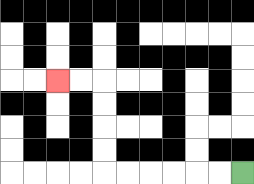{'start': '[10, 7]', 'end': '[2, 3]', 'path_directions': 'L,L,L,L,L,L,U,U,U,U,L,L', 'path_coordinates': '[[10, 7], [9, 7], [8, 7], [7, 7], [6, 7], [5, 7], [4, 7], [4, 6], [4, 5], [4, 4], [4, 3], [3, 3], [2, 3]]'}